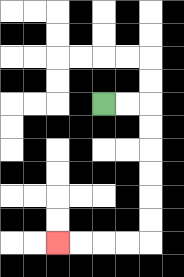{'start': '[4, 4]', 'end': '[2, 10]', 'path_directions': 'R,R,D,D,D,D,D,D,L,L,L,L', 'path_coordinates': '[[4, 4], [5, 4], [6, 4], [6, 5], [6, 6], [6, 7], [6, 8], [6, 9], [6, 10], [5, 10], [4, 10], [3, 10], [2, 10]]'}